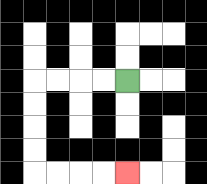{'start': '[5, 3]', 'end': '[5, 7]', 'path_directions': 'L,L,L,L,D,D,D,D,R,R,R,R', 'path_coordinates': '[[5, 3], [4, 3], [3, 3], [2, 3], [1, 3], [1, 4], [1, 5], [1, 6], [1, 7], [2, 7], [3, 7], [4, 7], [5, 7]]'}